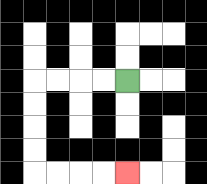{'start': '[5, 3]', 'end': '[5, 7]', 'path_directions': 'L,L,L,L,D,D,D,D,R,R,R,R', 'path_coordinates': '[[5, 3], [4, 3], [3, 3], [2, 3], [1, 3], [1, 4], [1, 5], [1, 6], [1, 7], [2, 7], [3, 7], [4, 7], [5, 7]]'}